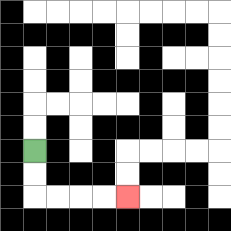{'start': '[1, 6]', 'end': '[5, 8]', 'path_directions': 'D,D,R,R,R,R', 'path_coordinates': '[[1, 6], [1, 7], [1, 8], [2, 8], [3, 8], [4, 8], [5, 8]]'}